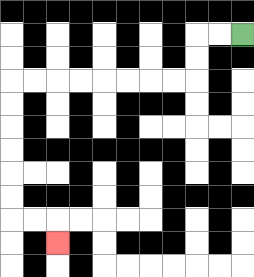{'start': '[10, 1]', 'end': '[2, 10]', 'path_directions': 'L,L,D,D,L,L,L,L,L,L,L,L,D,D,D,D,D,D,R,R,D', 'path_coordinates': '[[10, 1], [9, 1], [8, 1], [8, 2], [8, 3], [7, 3], [6, 3], [5, 3], [4, 3], [3, 3], [2, 3], [1, 3], [0, 3], [0, 4], [0, 5], [0, 6], [0, 7], [0, 8], [0, 9], [1, 9], [2, 9], [2, 10]]'}